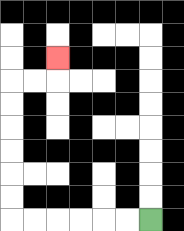{'start': '[6, 9]', 'end': '[2, 2]', 'path_directions': 'L,L,L,L,L,L,U,U,U,U,U,U,R,R,U', 'path_coordinates': '[[6, 9], [5, 9], [4, 9], [3, 9], [2, 9], [1, 9], [0, 9], [0, 8], [0, 7], [0, 6], [0, 5], [0, 4], [0, 3], [1, 3], [2, 3], [2, 2]]'}